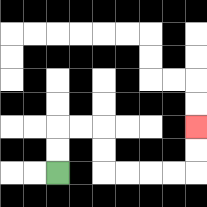{'start': '[2, 7]', 'end': '[8, 5]', 'path_directions': 'U,U,R,R,D,D,R,R,R,R,U,U', 'path_coordinates': '[[2, 7], [2, 6], [2, 5], [3, 5], [4, 5], [4, 6], [4, 7], [5, 7], [6, 7], [7, 7], [8, 7], [8, 6], [8, 5]]'}